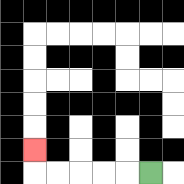{'start': '[6, 7]', 'end': '[1, 6]', 'path_directions': 'L,L,L,L,L,U', 'path_coordinates': '[[6, 7], [5, 7], [4, 7], [3, 7], [2, 7], [1, 7], [1, 6]]'}